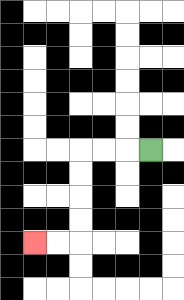{'start': '[6, 6]', 'end': '[1, 10]', 'path_directions': 'L,L,L,D,D,D,D,L,L', 'path_coordinates': '[[6, 6], [5, 6], [4, 6], [3, 6], [3, 7], [3, 8], [3, 9], [3, 10], [2, 10], [1, 10]]'}